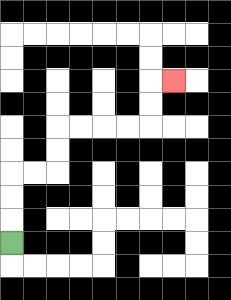{'start': '[0, 10]', 'end': '[7, 3]', 'path_directions': 'U,U,U,R,R,U,U,R,R,R,R,U,U,R', 'path_coordinates': '[[0, 10], [0, 9], [0, 8], [0, 7], [1, 7], [2, 7], [2, 6], [2, 5], [3, 5], [4, 5], [5, 5], [6, 5], [6, 4], [6, 3], [7, 3]]'}